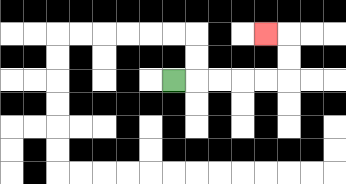{'start': '[7, 3]', 'end': '[11, 1]', 'path_directions': 'R,R,R,R,R,U,U,L', 'path_coordinates': '[[7, 3], [8, 3], [9, 3], [10, 3], [11, 3], [12, 3], [12, 2], [12, 1], [11, 1]]'}